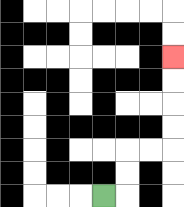{'start': '[4, 8]', 'end': '[7, 2]', 'path_directions': 'R,U,U,R,R,U,U,U,U', 'path_coordinates': '[[4, 8], [5, 8], [5, 7], [5, 6], [6, 6], [7, 6], [7, 5], [7, 4], [7, 3], [7, 2]]'}